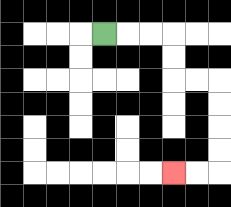{'start': '[4, 1]', 'end': '[7, 7]', 'path_directions': 'R,R,R,D,D,R,R,D,D,D,D,L,L', 'path_coordinates': '[[4, 1], [5, 1], [6, 1], [7, 1], [7, 2], [7, 3], [8, 3], [9, 3], [9, 4], [9, 5], [9, 6], [9, 7], [8, 7], [7, 7]]'}